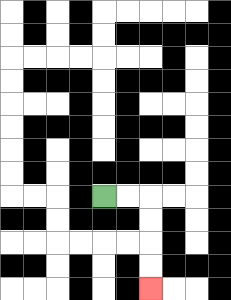{'start': '[4, 8]', 'end': '[6, 12]', 'path_directions': 'R,R,D,D,D,D', 'path_coordinates': '[[4, 8], [5, 8], [6, 8], [6, 9], [6, 10], [6, 11], [6, 12]]'}